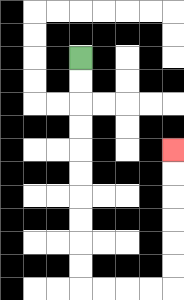{'start': '[3, 2]', 'end': '[7, 6]', 'path_directions': 'D,D,D,D,D,D,D,D,D,D,R,R,R,R,U,U,U,U,U,U', 'path_coordinates': '[[3, 2], [3, 3], [3, 4], [3, 5], [3, 6], [3, 7], [3, 8], [3, 9], [3, 10], [3, 11], [3, 12], [4, 12], [5, 12], [6, 12], [7, 12], [7, 11], [7, 10], [7, 9], [7, 8], [7, 7], [7, 6]]'}